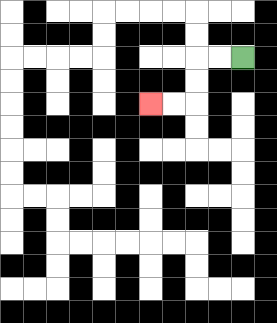{'start': '[10, 2]', 'end': '[6, 4]', 'path_directions': 'L,L,D,D,L,L', 'path_coordinates': '[[10, 2], [9, 2], [8, 2], [8, 3], [8, 4], [7, 4], [6, 4]]'}